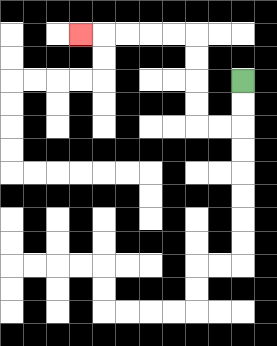{'start': '[10, 3]', 'end': '[3, 1]', 'path_directions': 'D,D,L,L,U,U,U,U,L,L,L,L,L', 'path_coordinates': '[[10, 3], [10, 4], [10, 5], [9, 5], [8, 5], [8, 4], [8, 3], [8, 2], [8, 1], [7, 1], [6, 1], [5, 1], [4, 1], [3, 1]]'}